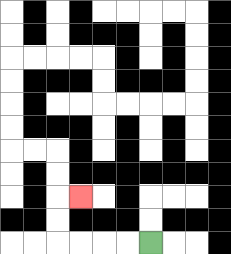{'start': '[6, 10]', 'end': '[3, 8]', 'path_directions': 'L,L,L,L,U,U,R', 'path_coordinates': '[[6, 10], [5, 10], [4, 10], [3, 10], [2, 10], [2, 9], [2, 8], [3, 8]]'}